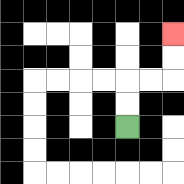{'start': '[5, 5]', 'end': '[7, 1]', 'path_directions': 'U,U,R,R,U,U', 'path_coordinates': '[[5, 5], [5, 4], [5, 3], [6, 3], [7, 3], [7, 2], [7, 1]]'}